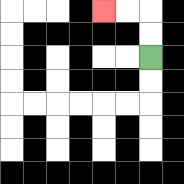{'start': '[6, 2]', 'end': '[4, 0]', 'path_directions': 'U,U,L,L', 'path_coordinates': '[[6, 2], [6, 1], [6, 0], [5, 0], [4, 0]]'}